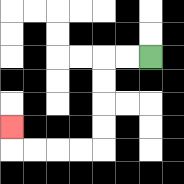{'start': '[6, 2]', 'end': '[0, 5]', 'path_directions': 'L,L,D,D,D,D,L,L,L,L,U', 'path_coordinates': '[[6, 2], [5, 2], [4, 2], [4, 3], [4, 4], [4, 5], [4, 6], [3, 6], [2, 6], [1, 6], [0, 6], [0, 5]]'}